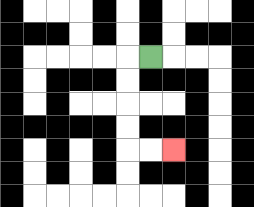{'start': '[6, 2]', 'end': '[7, 6]', 'path_directions': 'L,D,D,D,D,R,R', 'path_coordinates': '[[6, 2], [5, 2], [5, 3], [5, 4], [5, 5], [5, 6], [6, 6], [7, 6]]'}